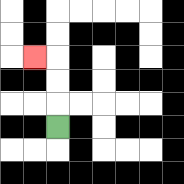{'start': '[2, 5]', 'end': '[1, 2]', 'path_directions': 'U,U,U,L', 'path_coordinates': '[[2, 5], [2, 4], [2, 3], [2, 2], [1, 2]]'}